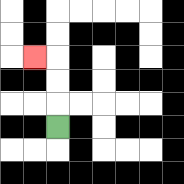{'start': '[2, 5]', 'end': '[1, 2]', 'path_directions': 'U,U,U,L', 'path_coordinates': '[[2, 5], [2, 4], [2, 3], [2, 2], [1, 2]]'}